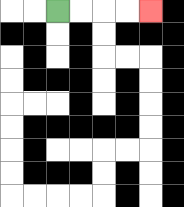{'start': '[2, 0]', 'end': '[6, 0]', 'path_directions': 'R,R,R,R', 'path_coordinates': '[[2, 0], [3, 0], [4, 0], [5, 0], [6, 0]]'}